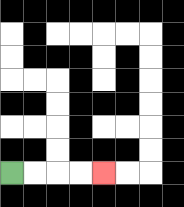{'start': '[0, 7]', 'end': '[4, 7]', 'path_directions': 'R,R,R,R', 'path_coordinates': '[[0, 7], [1, 7], [2, 7], [3, 7], [4, 7]]'}